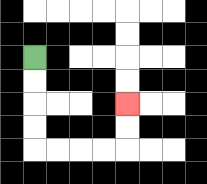{'start': '[1, 2]', 'end': '[5, 4]', 'path_directions': 'D,D,D,D,R,R,R,R,U,U', 'path_coordinates': '[[1, 2], [1, 3], [1, 4], [1, 5], [1, 6], [2, 6], [3, 6], [4, 6], [5, 6], [5, 5], [5, 4]]'}